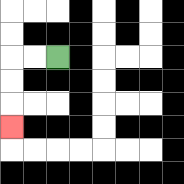{'start': '[2, 2]', 'end': '[0, 5]', 'path_directions': 'L,L,D,D,D', 'path_coordinates': '[[2, 2], [1, 2], [0, 2], [0, 3], [0, 4], [0, 5]]'}